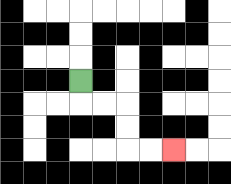{'start': '[3, 3]', 'end': '[7, 6]', 'path_directions': 'D,R,R,D,D,R,R', 'path_coordinates': '[[3, 3], [3, 4], [4, 4], [5, 4], [5, 5], [5, 6], [6, 6], [7, 6]]'}